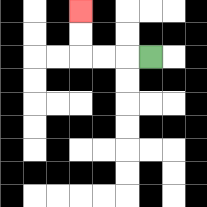{'start': '[6, 2]', 'end': '[3, 0]', 'path_directions': 'L,L,L,U,U', 'path_coordinates': '[[6, 2], [5, 2], [4, 2], [3, 2], [3, 1], [3, 0]]'}